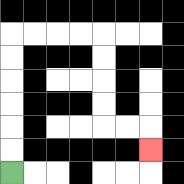{'start': '[0, 7]', 'end': '[6, 6]', 'path_directions': 'U,U,U,U,U,U,R,R,R,R,D,D,D,D,R,R,D', 'path_coordinates': '[[0, 7], [0, 6], [0, 5], [0, 4], [0, 3], [0, 2], [0, 1], [1, 1], [2, 1], [3, 1], [4, 1], [4, 2], [4, 3], [4, 4], [4, 5], [5, 5], [6, 5], [6, 6]]'}